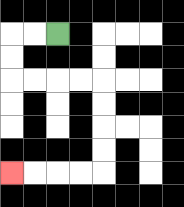{'start': '[2, 1]', 'end': '[0, 7]', 'path_directions': 'L,L,D,D,R,R,R,R,D,D,D,D,L,L,L,L', 'path_coordinates': '[[2, 1], [1, 1], [0, 1], [0, 2], [0, 3], [1, 3], [2, 3], [3, 3], [4, 3], [4, 4], [4, 5], [4, 6], [4, 7], [3, 7], [2, 7], [1, 7], [0, 7]]'}